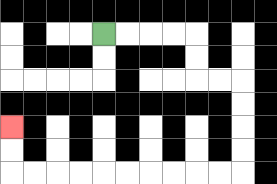{'start': '[4, 1]', 'end': '[0, 5]', 'path_directions': 'R,R,R,R,D,D,R,R,D,D,D,D,L,L,L,L,L,L,L,L,L,L,U,U', 'path_coordinates': '[[4, 1], [5, 1], [6, 1], [7, 1], [8, 1], [8, 2], [8, 3], [9, 3], [10, 3], [10, 4], [10, 5], [10, 6], [10, 7], [9, 7], [8, 7], [7, 7], [6, 7], [5, 7], [4, 7], [3, 7], [2, 7], [1, 7], [0, 7], [0, 6], [0, 5]]'}